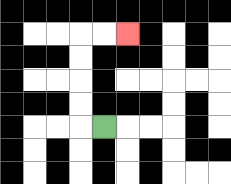{'start': '[4, 5]', 'end': '[5, 1]', 'path_directions': 'L,U,U,U,U,R,R', 'path_coordinates': '[[4, 5], [3, 5], [3, 4], [3, 3], [3, 2], [3, 1], [4, 1], [5, 1]]'}